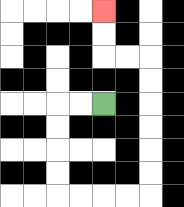{'start': '[4, 4]', 'end': '[4, 0]', 'path_directions': 'L,L,D,D,D,D,R,R,R,R,U,U,U,U,U,U,L,L,U,U', 'path_coordinates': '[[4, 4], [3, 4], [2, 4], [2, 5], [2, 6], [2, 7], [2, 8], [3, 8], [4, 8], [5, 8], [6, 8], [6, 7], [6, 6], [6, 5], [6, 4], [6, 3], [6, 2], [5, 2], [4, 2], [4, 1], [4, 0]]'}